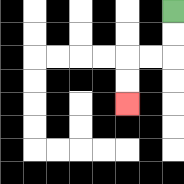{'start': '[7, 0]', 'end': '[5, 4]', 'path_directions': 'D,D,L,L,D,D', 'path_coordinates': '[[7, 0], [7, 1], [7, 2], [6, 2], [5, 2], [5, 3], [5, 4]]'}